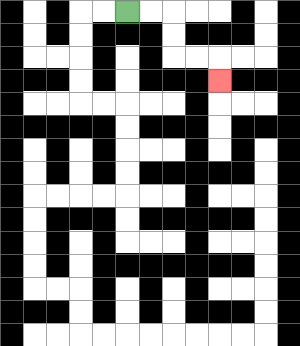{'start': '[5, 0]', 'end': '[9, 3]', 'path_directions': 'R,R,D,D,R,R,D', 'path_coordinates': '[[5, 0], [6, 0], [7, 0], [7, 1], [7, 2], [8, 2], [9, 2], [9, 3]]'}